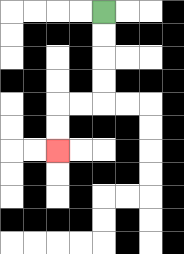{'start': '[4, 0]', 'end': '[2, 6]', 'path_directions': 'D,D,D,D,L,L,D,D', 'path_coordinates': '[[4, 0], [4, 1], [4, 2], [4, 3], [4, 4], [3, 4], [2, 4], [2, 5], [2, 6]]'}